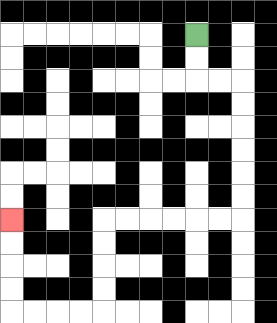{'start': '[8, 1]', 'end': '[0, 9]', 'path_directions': 'D,D,R,R,D,D,D,D,D,D,L,L,L,L,L,L,D,D,D,D,L,L,L,L,U,U,U,U', 'path_coordinates': '[[8, 1], [8, 2], [8, 3], [9, 3], [10, 3], [10, 4], [10, 5], [10, 6], [10, 7], [10, 8], [10, 9], [9, 9], [8, 9], [7, 9], [6, 9], [5, 9], [4, 9], [4, 10], [4, 11], [4, 12], [4, 13], [3, 13], [2, 13], [1, 13], [0, 13], [0, 12], [0, 11], [0, 10], [0, 9]]'}